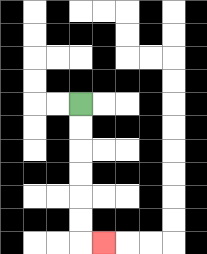{'start': '[3, 4]', 'end': '[4, 10]', 'path_directions': 'D,D,D,D,D,D,R', 'path_coordinates': '[[3, 4], [3, 5], [3, 6], [3, 7], [3, 8], [3, 9], [3, 10], [4, 10]]'}